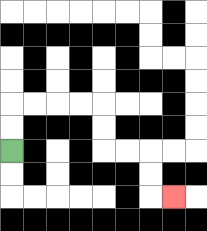{'start': '[0, 6]', 'end': '[7, 8]', 'path_directions': 'U,U,R,R,R,R,D,D,R,R,D,D,R', 'path_coordinates': '[[0, 6], [0, 5], [0, 4], [1, 4], [2, 4], [3, 4], [4, 4], [4, 5], [4, 6], [5, 6], [6, 6], [6, 7], [6, 8], [7, 8]]'}